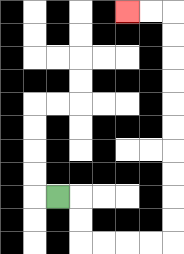{'start': '[2, 8]', 'end': '[5, 0]', 'path_directions': 'R,D,D,R,R,R,R,U,U,U,U,U,U,U,U,U,U,L,L', 'path_coordinates': '[[2, 8], [3, 8], [3, 9], [3, 10], [4, 10], [5, 10], [6, 10], [7, 10], [7, 9], [7, 8], [7, 7], [7, 6], [7, 5], [7, 4], [7, 3], [7, 2], [7, 1], [7, 0], [6, 0], [5, 0]]'}